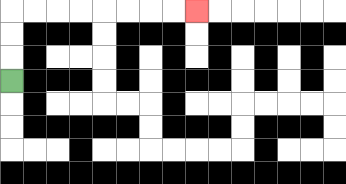{'start': '[0, 3]', 'end': '[8, 0]', 'path_directions': 'U,U,U,R,R,R,R,R,R,R,R', 'path_coordinates': '[[0, 3], [0, 2], [0, 1], [0, 0], [1, 0], [2, 0], [3, 0], [4, 0], [5, 0], [6, 0], [7, 0], [8, 0]]'}